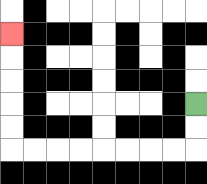{'start': '[8, 4]', 'end': '[0, 1]', 'path_directions': 'D,D,L,L,L,L,L,L,L,L,U,U,U,U,U', 'path_coordinates': '[[8, 4], [8, 5], [8, 6], [7, 6], [6, 6], [5, 6], [4, 6], [3, 6], [2, 6], [1, 6], [0, 6], [0, 5], [0, 4], [0, 3], [0, 2], [0, 1]]'}